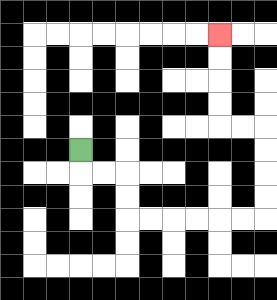{'start': '[3, 6]', 'end': '[9, 1]', 'path_directions': 'D,R,R,D,D,R,R,R,R,R,R,U,U,U,U,L,L,U,U,U,U', 'path_coordinates': '[[3, 6], [3, 7], [4, 7], [5, 7], [5, 8], [5, 9], [6, 9], [7, 9], [8, 9], [9, 9], [10, 9], [11, 9], [11, 8], [11, 7], [11, 6], [11, 5], [10, 5], [9, 5], [9, 4], [9, 3], [9, 2], [9, 1]]'}